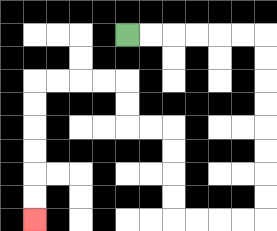{'start': '[5, 1]', 'end': '[1, 9]', 'path_directions': 'R,R,R,R,R,R,D,D,D,D,D,D,D,D,L,L,L,L,U,U,U,U,L,L,U,U,L,L,L,L,D,D,D,D,D,D', 'path_coordinates': '[[5, 1], [6, 1], [7, 1], [8, 1], [9, 1], [10, 1], [11, 1], [11, 2], [11, 3], [11, 4], [11, 5], [11, 6], [11, 7], [11, 8], [11, 9], [10, 9], [9, 9], [8, 9], [7, 9], [7, 8], [7, 7], [7, 6], [7, 5], [6, 5], [5, 5], [5, 4], [5, 3], [4, 3], [3, 3], [2, 3], [1, 3], [1, 4], [1, 5], [1, 6], [1, 7], [1, 8], [1, 9]]'}